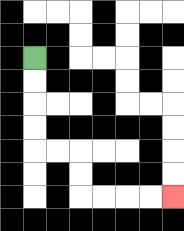{'start': '[1, 2]', 'end': '[7, 8]', 'path_directions': 'D,D,D,D,R,R,D,D,R,R,R,R', 'path_coordinates': '[[1, 2], [1, 3], [1, 4], [1, 5], [1, 6], [2, 6], [3, 6], [3, 7], [3, 8], [4, 8], [5, 8], [6, 8], [7, 8]]'}